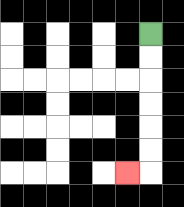{'start': '[6, 1]', 'end': '[5, 7]', 'path_directions': 'D,D,D,D,D,D,L', 'path_coordinates': '[[6, 1], [6, 2], [6, 3], [6, 4], [6, 5], [6, 6], [6, 7], [5, 7]]'}